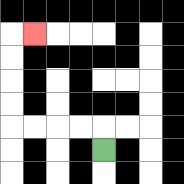{'start': '[4, 6]', 'end': '[1, 1]', 'path_directions': 'U,L,L,L,L,U,U,U,U,R', 'path_coordinates': '[[4, 6], [4, 5], [3, 5], [2, 5], [1, 5], [0, 5], [0, 4], [0, 3], [0, 2], [0, 1], [1, 1]]'}